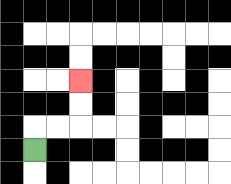{'start': '[1, 6]', 'end': '[3, 3]', 'path_directions': 'U,R,R,U,U', 'path_coordinates': '[[1, 6], [1, 5], [2, 5], [3, 5], [3, 4], [3, 3]]'}